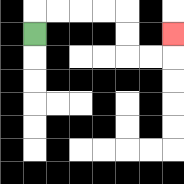{'start': '[1, 1]', 'end': '[7, 1]', 'path_directions': 'U,R,R,R,R,D,D,R,R,U', 'path_coordinates': '[[1, 1], [1, 0], [2, 0], [3, 0], [4, 0], [5, 0], [5, 1], [5, 2], [6, 2], [7, 2], [7, 1]]'}